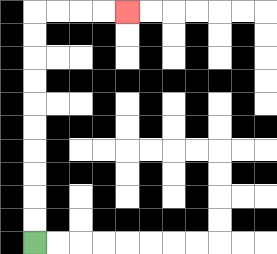{'start': '[1, 10]', 'end': '[5, 0]', 'path_directions': 'U,U,U,U,U,U,U,U,U,U,R,R,R,R', 'path_coordinates': '[[1, 10], [1, 9], [1, 8], [1, 7], [1, 6], [1, 5], [1, 4], [1, 3], [1, 2], [1, 1], [1, 0], [2, 0], [3, 0], [4, 0], [5, 0]]'}